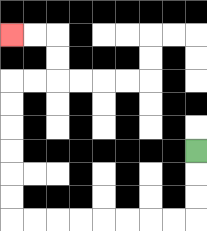{'start': '[8, 6]', 'end': '[0, 1]', 'path_directions': 'D,D,D,L,L,L,L,L,L,L,L,U,U,U,U,U,U,R,R,U,U,L,L', 'path_coordinates': '[[8, 6], [8, 7], [8, 8], [8, 9], [7, 9], [6, 9], [5, 9], [4, 9], [3, 9], [2, 9], [1, 9], [0, 9], [0, 8], [0, 7], [0, 6], [0, 5], [0, 4], [0, 3], [1, 3], [2, 3], [2, 2], [2, 1], [1, 1], [0, 1]]'}